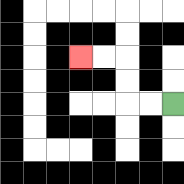{'start': '[7, 4]', 'end': '[3, 2]', 'path_directions': 'L,L,U,U,L,L', 'path_coordinates': '[[7, 4], [6, 4], [5, 4], [5, 3], [5, 2], [4, 2], [3, 2]]'}